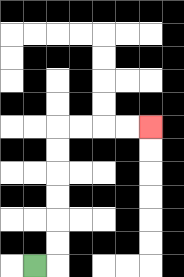{'start': '[1, 11]', 'end': '[6, 5]', 'path_directions': 'R,U,U,U,U,U,U,R,R,R,R', 'path_coordinates': '[[1, 11], [2, 11], [2, 10], [2, 9], [2, 8], [2, 7], [2, 6], [2, 5], [3, 5], [4, 5], [5, 5], [6, 5]]'}